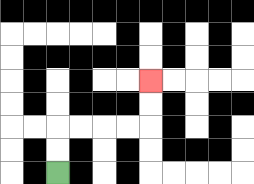{'start': '[2, 7]', 'end': '[6, 3]', 'path_directions': 'U,U,R,R,R,R,U,U', 'path_coordinates': '[[2, 7], [2, 6], [2, 5], [3, 5], [4, 5], [5, 5], [6, 5], [6, 4], [6, 3]]'}